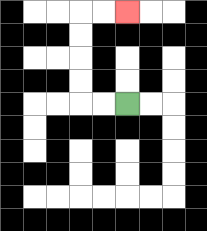{'start': '[5, 4]', 'end': '[5, 0]', 'path_directions': 'L,L,U,U,U,U,R,R', 'path_coordinates': '[[5, 4], [4, 4], [3, 4], [3, 3], [3, 2], [3, 1], [3, 0], [4, 0], [5, 0]]'}